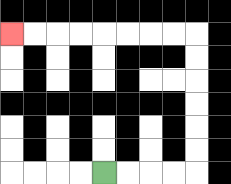{'start': '[4, 7]', 'end': '[0, 1]', 'path_directions': 'R,R,R,R,U,U,U,U,U,U,L,L,L,L,L,L,L,L', 'path_coordinates': '[[4, 7], [5, 7], [6, 7], [7, 7], [8, 7], [8, 6], [8, 5], [8, 4], [8, 3], [8, 2], [8, 1], [7, 1], [6, 1], [5, 1], [4, 1], [3, 1], [2, 1], [1, 1], [0, 1]]'}